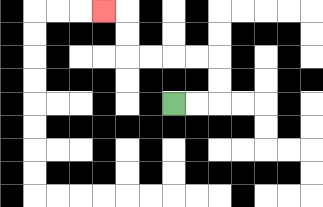{'start': '[7, 4]', 'end': '[4, 0]', 'path_directions': 'R,R,U,U,L,L,L,L,U,U,L', 'path_coordinates': '[[7, 4], [8, 4], [9, 4], [9, 3], [9, 2], [8, 2], [7, 2], [6, 2], [5, 2], [5, 1], [5, 0], [4, 0]]'}